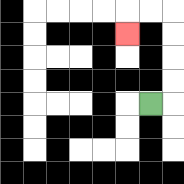{'start': '[6, 4]', 'end': '[5, 1]', 'path_directions': 'R,U,U,U,U,L,L,D', 'path_coordinates': '[[6, 4], [7, 4], [7, 3], [7, 2], [7, 1], [7, 0], [6, 0], [5, 0], [5, 1]]'}